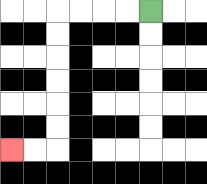{'start': '[6, 0]', 'end': '[0, 6]', 'path_directions': 'L,L,L,L,D,D,D,D,D,D,L,L', 'path_coordinates': '[[6, 0], [5, 0], [4, 0], [3, 0], [2, 0], [2, 1], [2, 2], [2, 3], [2, 4], [2, 5], [2, 6], [1, 6], [0, 6]]'}